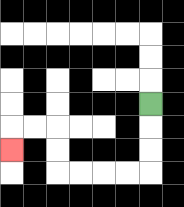{'start': '[6, 4]', 'end': '[0, 6]', 'path_directions': 'D,D,D,L,L,L,L,U,U,L,L,D', 'path_coordinates': '[[6, 4], [6, 5], [6, 6], [6, 7], [5, 7], [4, 7], [3, 7], [2, 7], [2, 6], [2, 5], [1, 5], [0, 5], [0, 6]]'}